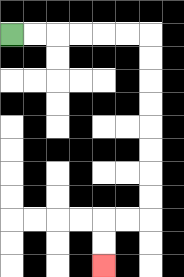{'start': '[0, 1]', 'end': '[4, 11]', 'path_directions': 'R,R,R,R,R,R,D,D,D,D,D,D,D,D,L,L,D,D', 'path_coordinates': '[[0, 1], [1, 1], [2, 1], [3, 1], [4, 1], [5, 1], [6, 1], [6, 2], [6, 3], [6, 4], [6, 5], [6, 6], [6, 7], [6, 8], [6, 9], [5, 9], [4, 9], [4, 10], [4, 11]]'}